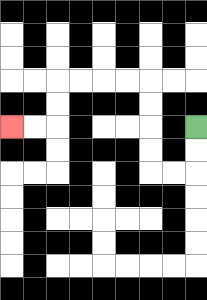{'start': '[8, 5]', 'end': '[0, 5]', 'path_directions': 'D,D,L,L,U,U,U,U,L,L,L,L,D,D,L,L', 'path_coordinates': '[[8, 5], [8, 6], [8, 7], [7, 7], [6, 7], [6, 6], [6, 5], [6, 4], [6, 3], [5, 3], [4, 3], [3, 3], [2, 3], [2, 4], [2, 5], [1, 5], [0, 5]]'}